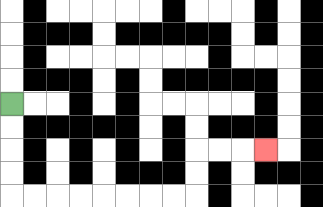{'start': '[0, 4]', 'end': '[11, 6]', 'path_directions': 'D,D,D,D,R,R,R,R,R,R,R,R,U,U,R,R,R', 'path_coordinates': '[[0, 4], [0, 5], [0, 6], [0, 7], [0, 8], [1, 8], [2, 8], [3, 8], [4, 8], [5, 8], [6, 8], [7, 8], [8, 8], [8, 7], [8, 6], [9, 6], [10, 6], [11, 6]]'}